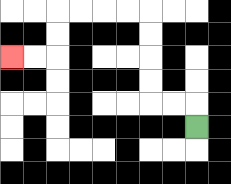{'start': '[8, 5]', 'end': '[0, 2]', 'path_directions': 'U,L,L,U,U,U,U,L,L,L,L,D,D,L,L', 'path_coordinates': '[[8, 5], [8, 4], [7, 4], [6, 4], [6, 3], [6, 2], [6, 1], [6, 0], [5, 0], [4, 0], [3, 0], [2, 0], [2, 1], [2, 2], [1, 2], [0, 2]]'}